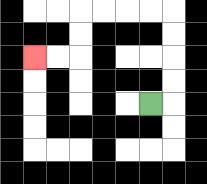{'start': '[6, 4]', 'end': '[1, 2]', 'path_directions': 'R,U,U,U,U,L,L,L,L,D,D,L,L', 'path_coordinates': '[[6, 4], [7, 4], [7, 3], [7, 2], [7, 1], [7, 0], [6, 0], [5, 0], [4, 0], [3, 0], [3, 1], [3, 2], [2, 2], [1, 2]]'}